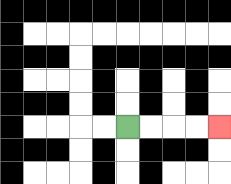{'start': '[5, 5]', 'end': '[9, 5]', 'path_directions': 'R,R,R,R', 'path_coordinates': '[[5, 5], [6, 5], [7, 5], [8, 5], [9, 5]]'}